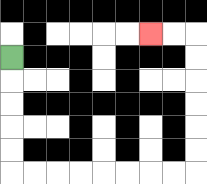{'start': '[0, 2]', 'end': '[6, 1]', 'path_directions': 'D,D,D,D,D,R,R,R,R,R,R,R,R,U,U,U,U,U,U,L,L', 'path_coordinates': '[[0, 2], [0, 3], [0, 4], [0, 5], [0, 6], [0, 7], [1, 7], [2, 7], [3, 7], [4, 7], [5, 7], [6, 7], [7, 7], [8, 7], [8, 6], [8, 5], [8, 4], [8, 3], [8, 2], [8, 1], [7, 1], [6, 1]]'}